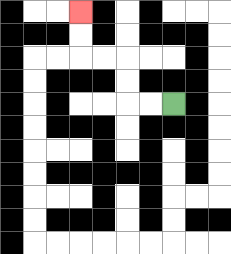{'start': '[7, 4]', 'end': '[3, 0]', 'path_directions': 'L,L,U,U,L,L,U,U', 'path_coordinates': '[[7, 4], [6, 4], [5, 4], [5, 3], [5, 2], [4, 2], [3, 2], [3, 1], [3, 0]]'}